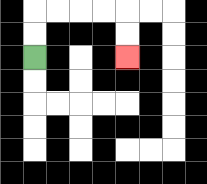{'start': '[1, 2]', 'end': '[5, 2]', 'path_directions': 'U,U,R,R,R,R,D,D', 'path_coordinates': '[[1, 2], [1, 1], [1, 0], [2, 0], [3, 0], [4, 0], [5, 0], [5, 1], [5, 2]]'}